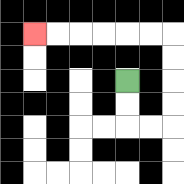{'start': '[5, 3]', 'end': '[1, 1]', 'path_directions': 'D,D,R,R,U,U,U,U,L,L,L,L,L,L', 'path_coordinates': '[[5, 3], [5, 4], [5, 5], [6, 5], [7, 5], [7, 4], [7, 3], [7, 2], [7, 1], [6, 1], [5, 1], [4, 1], [3, 1], [2, 1], [1, 1]]'}